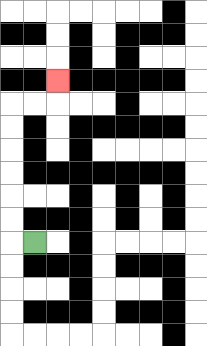{'start': '[1, 10]', 'end': '[2, 3]', 'path_directions': 'L,U,U,U,U,U,U,R,R,U', 'path_coordinates': '[[1, 10], [0, 10], [0, 9], [0, 8], [0, 7], [0, 6], [0, 5], [0, 4], [1, 4], [2, 4], [2, 3]]'}